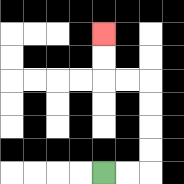{'start': '[4, 7]', 'end': '[4, 1]', 'path_directions': 'R,R,U,U,U,U,L,L,U,U', 'path_coordinates': '[[4, 7], [5, 7], [6, 7], [6, 6], [6, 5], [6, 4], [6, 3], [5, 3], [4, 3], [4, 2], [4, 1]]'}